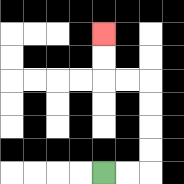{'start': '[4, 7]', 'end': '[4, 1]', 'path_directions': 'R,R,U,U,U,U,L,L,U,U', 'path_coordinates': '[[4, 7], [5, 7], [6, 7], [6, 6], [6, 5], [6, 4], [6, 3], [5, 3], [4, 3], [4, 2], [4, 1]]'}